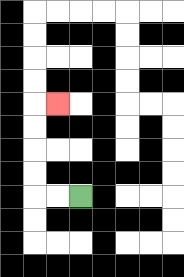{'start': '[3, 8]', 'end': '[2, 4]', 'path_directions': 'L,L,U,U,U,U,R', 'path_coordinates': '[[3, 8], [2, 8], [1, 8], [1, 7], [1, 6], [1, 5], [1, 4], [2, 4]]'}